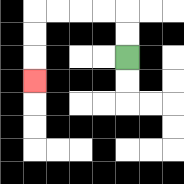{'start': '[5, 2]', 'end': '[1, 3]', 'path_directions': 'U,U,L,L,L,L,D,D,D', 'path_coordinates': '[[5, 2], [5, 1], [5, 0], [4, 0], [3, 0], [2, 0], [1, 0], [1, 1], [1, 2], [1, 3]]'}